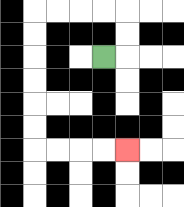{'start': '[4, 2]', 'end': '[5, 6]', 'path_directions': 'R,U,U,L,L,L,L,D,D,D,D,D,D,R,R,R,R', 'path_coordinates': '[[4, 2], [5, 2], [5, 1], [5, 0], [4, 0], [3, 0], [2, 0], [1, 0], [1, 1], [1, 2], [1, 3], [1, 4], [1, 5], [1, 6], [2, 6], [3, 6], [4, 6], [5, 6]]'}